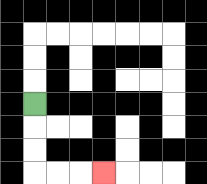{'start': '[1, 4]', 'end': '[4, 7]', 'path_directions': 'D,D,D,R,R,R', 'path_coordinates': '[[1, 4], [1, 5], [1, 6], [1, 7], [2, 7], [3, 7], [4, 7]]'}